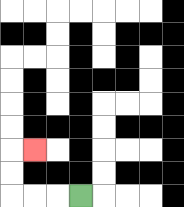{'start': '[3, 8]', 'end': '[1, 6]', 'path_directions': 'L,L,L,U,U,R', 'path_coordinates': '[[3, 8], [2, 8], [1, 8], [0, 8], [0, 7], [0, 6], [1, 6]]'}